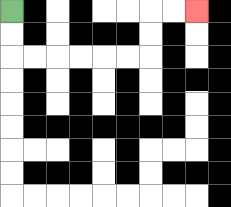{'start': '[0, 0]', 'end': '[8, 0]', 'path_directions': 'D,D,R,R,R,R,R,R,U,U,R,R', 'path_coordinates': '[[0, 0], [0, 1], [0, 2], [1, 2], [2, 2], [3, 2], [4, 2], [5, 2], [6, 2], [6, 1], [6, 0], [7, 0], [8, 0]]'}